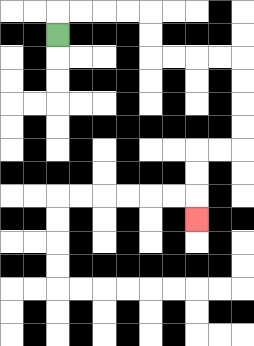{'start': '[2, 1]', 'end': '[8, 9]', 'path_directions': 'U,R,R,R,R,D,D,R,R,R,R,D,D,D,D,L,L,D,D,D', 'path_coordinates': '[[2, 1], [2, 0], [3, 0], [4, 0], [5, 0], [6, 0], [6, 1], [6, 2], [7, 2], [8, 2], [9, 2], [10, 2], [10, 3], [10, 4], [10, 5], [10, 6], [9, 6], [8, 6], [8, 7], [8, 8], [8, 9]]'}